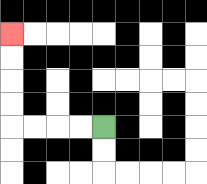{'start': '[4, 5]', 'end': '[0, 1]', 'path_directions': 'L,L,L,L,U,U,U,U', 'path_coordinates': '[[4, 5], [3, 5], [2, 5], [1, 5], [0, 5], [0, 4], [0, 3], [0, 2], [0, 1]]'}